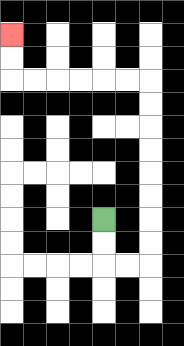{'start': '[4, 9]', 'end': '[0, 1]', 'path_directions': 'D,D,R,R,U,U,U,U,U,U,U,U,L,L,L,L,L,L,U,U', 'path_coordinates': '[[4, 9], [4, 10], [4, 11], [5, 11], [6, 11], [6, 10], [6, 9], [6, 8], [6, 7], [6, 6], [6, 5], [6, 4], [6, 3], [5, 3], [4, 3], [3, 3], [2, 3], [1, 3], [0, 3], [0, 2], [0, 1]]'}